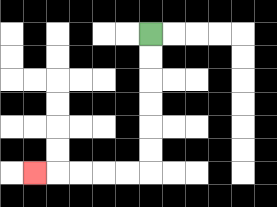{'start': '[6, 1]', 'end': '[1, 7]', 'path_directions': 'D,D,D,D,D,D,L,L,L,L,L', 'path_coordinates': '[[6, 1], [6, 2], [6, 3], [6, 4], [6, 5], [6, 6], [6, 7], [5, 7], [4, 7], [3, 7], [2, 7], [1, 7]]'}